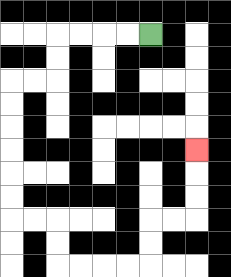{'start': '[6, 1]', 'end': '[8, 6]', 'path_directions': 'L,L,L,L,D,D,L,L,D,D,D,D,D,D,R,R,D,D,R,R,R,R,U,U,R,R,U,U,U', 'path_coordinates': '[[6, 1], [5, 1], [4, 1], [3, 1], [2, 1], [2, 2], [2, 3], [1, 3], [0, 3], [0, 4], [0, 5], [0, 6], [0, 7], [0, 8], [0, 9], [1, 9], [2, 9], [2, 10], [2, 11], [3, 11], [4, 11], [5, 11], [6, 11], [6, 10], [6, 9], [7, 9], [8, 9], [8, 8], [8, 7], [8, 6]]'}